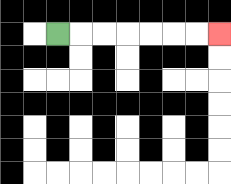{'start': '[2, 1]', 'end': '[9, 1]', 'path_directions': 'R,R,R,R,R,R,R', 'path_coordinates': '[[2, 1], [3, 1], [4, 1], [5, 1], [6, 1], [7, 1], [8, 1], [9, 1]]'}